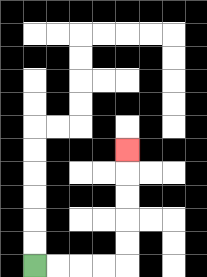{'start': '[1, 11]', 'end': '[5, 6]', 'path_directions': 'R,R,R,R,U,U,U,U,U', 'path_coordinates': '[[1, 11], [2, 11], [3, 11], [4, 11], [5, 11], [5, 10], [5, 9], [5, 8], [5, 7], [5, 6]]'}